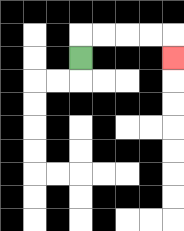{'start': '[3, 2]', 'end': '[7, 2]', 'path_directions': 'U,R,R,R,R,D', 'path_coordinates': '[[3, 2], [3, 1], [4, 1], [5, 1], [6, 1], [7, 1], [7, 2]]'}